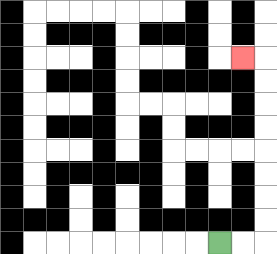{'start': '[9, 10]', 'end': '[10, 2]', 'path_directions': 'R,R,U,U,U,U,U,U,U,U,L', 'path_coordinates': '[[9, 10], [10, 10], [11, 10], [11, 9], [11, 8], [11, 7], [11, 6], [11, 5], [11, 4], [11, 3], [11, 2], [10, 2]]'}